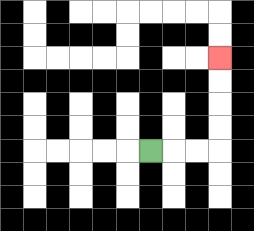{'start': '[6, 6]', 'end': '[9, 2]', 'path_directions': 'R,R,R,U,U,U,U', 'path_coordinates': '[[6, 6], [7, 6], [8, 6], [9, 6], [9, 5], [9, 4], [9, 3], [9, 2]]'}